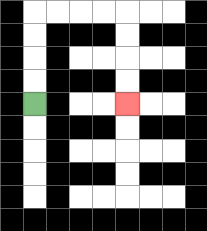{'start': '[1, 4]', 'end': '[5, 4]', 'path_directions': 'U,U,U,U,R,R,R,R,D,D,D,D', 'path_coordinates': '[[1, 4], [1, 3], [1, 2], [1, 1], [1, 0], [2, 0], [3, 0], [4, 0], [5, 0], [5, 1], [5, 2], [5, 3], [5, 4]]'}